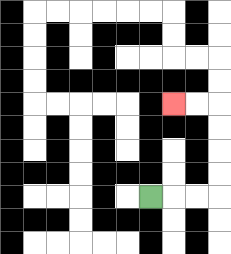{'start': '[6, 8]', 'end': '[7, 4]', 'path_directions': 'R,R,R,U,U,U,U,L,L', 'path_coordinates': '[[6, 8], [7, 8], [8, 8], [9, 8], [9, 7], [9, 6], [9, 5], [9, 4], [8, 4], [7, 4]]'}